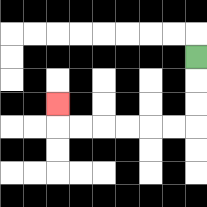{'start': '[8, 2]', 'end': '[2, 4]', 'path_directions': 'D,D,D,L,L,L,L,L,L,U', 'path_coordinates': '[[8, 2], [8, 3], [8, 4], [8, 5], [7, 5], [6, 5], [5, 5], [4, 5], [3, 5], [2, 5], [2, 4]]'}